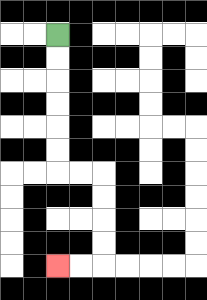{'start': '[2, 1]', 'end': '[2, 11]', 'path_directions': 'D,D,D,D,D,D,R,R,D,D,D,D,L,L', 'path_coordinates': '[[2, 1], [2, 2], [2, 3], [2, 4], [2, 5], [2, 6], [2, 7], [3, 7], [4, 7], [4, 8], [4, 9], [4, 10], [4, 11], [3, 11], [2, 11]]'}